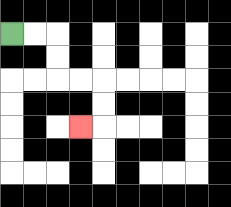{'start': '[0, 1]', 'end': '[3, 5]', 'path_directions': 'R,R,D,D,R,R,D,D,L', 'path_coordinates': '[[0, 1], [1, 1], [2, 1], [2, 2], [2, 3], [3, 3], [4, 3], [4, 4], [4, 5], [3, 5]]'}